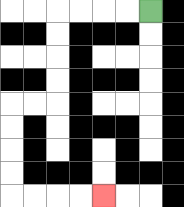{'start': '[6, 0]', 'end': '[4, 8]', 'path_directions': 'L,L,L,L,D,D,D,D,L,L,D,D,D,D,R,R,R,R', 'path_coordinates': '[[6, 0], [5, 0], [4, 0], [3, 0], [2, 0], [2, 1], [2, 2], [2, 3], [2, 4], [1, 4], [0, 4], [0, 5], [0, 6], [0, 7], [0, 8], [1, 8], [2, 8], [3, 8], [4, 8]]'}